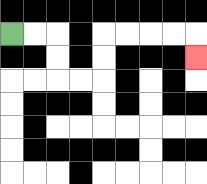{'start': '[0, 1]', 'end': '[8, 2]', 'path_directions': 'R,R,D,D,R,R,U,U,R,R,R,R,D', 'path_coordinates': '[[0, 1], [1, 1], [2, 1], [2, 2], [2, 3], [3, 3], [4, 3], [4, 2], [4, 1], [5, 1], [6, 1], [7, 1], [8, 1], [8, 2]]'}